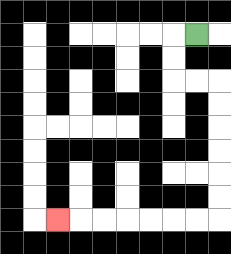{'start': '[8, 1]', 'end': '[2, 9]', 'path_directions': 'L,D,D,R,R,D,D,D,D,D,D,L,L,L,L,L,L,L', 'path_coordinates': '[[8, 1], [7, 1], [7, 2], [7, 3], [8, 3], [9, 3], [9, 4], [9, 5], [9, 6], [9, 7], [9, 8], [9, 9], [8, 9], [7, 9], [6, 9], [5, 9], [4, 9], [3, 9], [2, 9]]'}